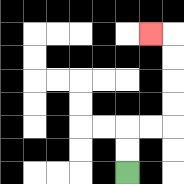{'start': '[5, 7]', 'end': '[6, 1]', 'path_directions': 'U,U,R,R,U,U,U,U,L', 'path_coordinates': '[[5, 7], [5, 6], [5, 5], [6, 5], [7, 5], [7, 4], [7, 3], [7, 2], [7, 1], [6, 1]]'}